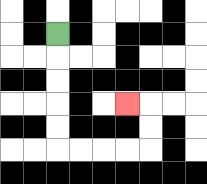{'start': '[2, 1]', 'end': '[5, 4]', 'path_directions': 'D,D,D,D,D,R,R,R,R,U,U,L', 'path_coordinates': '[[2, 1], [2, 2], [2, 3], [2, 4], [2, 5], [2, 6], [3, 6], [4, 6], [5, 6], [6, 6], [6, 5], [6, 4], [5, 4]]'}